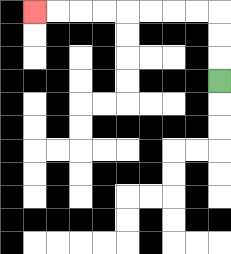{'start': '[9, 3]', 'end': '[1, 0]', 'path_directions': 'U,U,U,L,L,L,L,L,L,L,L', 'path_coordinates': '[[9, 3], [9, 2], [9, 1], [9, 0], [8, 0], [7, 0], [6, 0], [5, 0], [4, 0], [3, 0], [2, 0], [1, 0]]'}